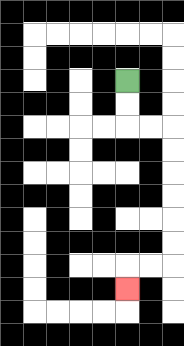{'start': '[5, 3]', 'end': '[5, 12]', 'path_directions': 'D,D,R,R,D,D,D,D,D,D,L,L,D', 'path_coordinates': '[[5, 3], [5, 4], [5, 5], [6, 5], [7, 5], [7, 6], [7, 7], [7, 8], [7, 9], [7, 10], [7, 11], [6, 11], [5, 11], [5, 12]]'}